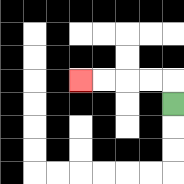{'start': '[7, 4]', 'end': '[3, 3]', 'path_directions': 'U,L,L,L,L', 'path_coordinates': '[[7, 4], [7, 3], [6, 3], [5, 3], [4, 3], [3, 3]]'}